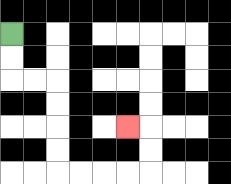{'start': '[0, 1]', 'end': '[5, 5]', 'path_directions': 'D,D,R,R,D,D,D,D,R,R,R,R,U,U,L', 'path_coordinates': '[[0, 1], [0, 2], [0, 3], [1, 3], [2, 3], [2, 4], [2, 5], [2, 6], [2, 7], [3, 7], [4, 7], [5, 7], [6, 7], [6, 6], [6, 5], [5, 5]]'}